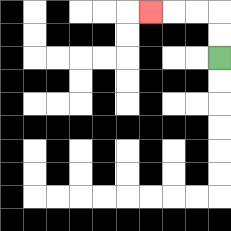{'start': '[9, 2]', 'end': '[6, 0]', 'path_directions': 'U,U,L,L,L', 'path_coordinates': '[[9, 2], [9, 1], [9, 0], [8, 0], [7, 0], [6, 0]]'}